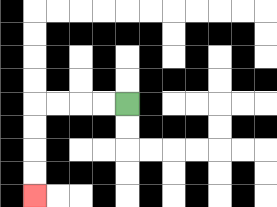{'start': '[5, 4]', 'end': '[1, 8]', 'path_directions': 'L,L,L,L,D,D,D,D', 'path_coordinates': '[[5, 4], [4, 4], [3, 4], [2, 4], [1, 4], [1, 5], [1, 6], [1, 7], [1, 8]]'}